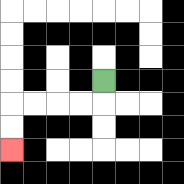{'start': '[4, 3]', 'end': '[0, 6]', 'path_directions': 'D,L,L,L,L,D,D', 'path_coordinates': '[[4, 3], [4, 4], [3, 4], [2, 4], [1, 4], [0, 4], [0, 5], [0, 6]]'}